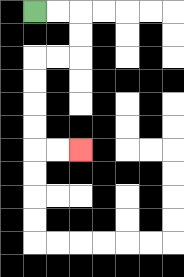{'start': '[1, 0]', 'end': '[3, 6]', 'path_directions': 'R,R,D,D,L,L,D,D,D,D,R,R', 'path_coordinates': '[[1, 0], [2, 0], [3, 0], [3, 1], [3, 2], [2, 2], [1, 2], [1, 3], [1, 4], [1, 5], [1, 6], [2, 6], [3, 6]]'}